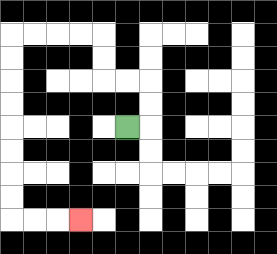{'start': '[5, 5]', 'end': '[3, 9]', 'path_directions': 'R,U,U,L,L,U,U,L,L,L,L,D,D,D,D,D,D,D,D,R,R,R', 'path_coordinates': '[[5, 5], [6, 5], [6, 4], [6, 3], [5, 3], [4, 3], [4, 2], [4, 1], [3, 1], [2, 1], [1, 1], [0, 1], [0, 2], [0, 3], [0, 4], [0, 5], [0, 6], [0, 7], [0, 8], [0, 9], [1, 9], [2, 9], [3, 9]]'}